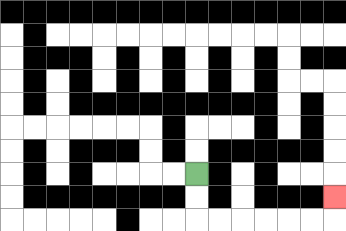{'start': '[8, 7]', 'end': '[14, 8]', 'path_directions': 'D,D,R,R,R,R,R,R,U', 'path_coordinates': '[[8, 7], [8, 8], [8, 9], [9, 9], [10, 9], [11, 9], [12, 9], [13, 9], [14, 9], [14, 8]]'}